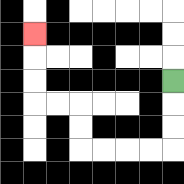{'start': '[7, 3]', 'end': '[1, 1]', 'path_directions': 'D,D,D,L,L,L,L,U,U,L,L,U,U,U', 'path_coordinates': '[[7, 3], [7, 4], [7, 5], [7, 6], [6, 6], [5, 6], [4, 6], [3, 6], [3, 5], [3, 4], [2, 4], [1, 4], [1, 3], [1, 2], [1, 1]]'}